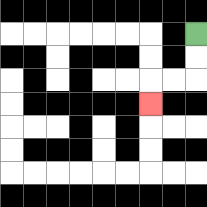{'start': '[8, 1]', 'end': '[6, 4]', 'path_directions': 'D,D,L,L,D', 'path_coordinates': '[[8, 1], [8, 2], [8, 3], [7, 3], [6, 3], [6, 4]]'}